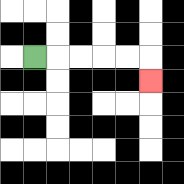{'start': '[1, 2]', 'end': '[6, 3]', 'path_directions': 'R,R,R,R,R,D', 'path_coordinates': '[[1, 2], [2, 2], [3, 2], [4, 2], [5, 2], [6, 2], [6, 3]]'}